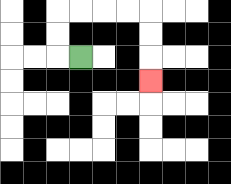{'start': '[3, 2]', 'end': '[6, 3]', 'path_directions': 'L,U,U,R,R,R,R,D,D,D', 'path_coordinates': '[[3, 2], [2, 2], [2, 1], [2, 0], [3, 0], [4, 0], [5, 0], [6, 0], [6, 1], [6, 2], [6, 3]]'}